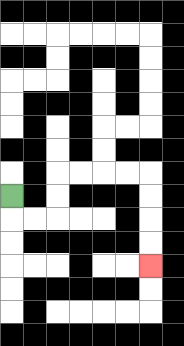{'start': '[0, 8]', 'end': '[6, 11]', 'path_directions': 'D,R,R,U,U,R,R,R,R,D,D,D,D', 'path_coordinates': '[[0, 8], [0, 9], [1, 9], [2, 9], [2, 8], [2, 7], [3, 7], [4, 7], [5, 7], [6, 7], [6, 8], [6, 9], [6, 10], [6, 11]]'}